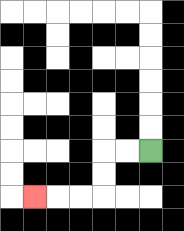{'start': '[6, 6]', 'end': '[1, 8]', 'path_directions': 'L,L,D,D,L,L,L', 'path_coordinates': '[[6, 6], [5, 6], [4, 6], [4, 7], [4, 8], [3, 8], [2, 8], [1, 8]]'}